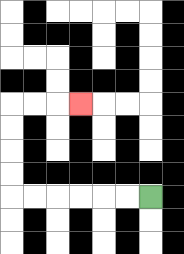{'start': '[6, 8]', 'end': '[3, 4]', 'path_directions': 'L,L,L,L,L,L,U,U,U,U,R,R,R', 'path_coordinates': '[[6, 8], [5, 8], [4, 8], [3, 8], [2, 8], [1, 8], [0, 8], [0, 7], [0, 6], [0, 5], [0, 4], [1, 4], [2, 4], [3, 4]]'}